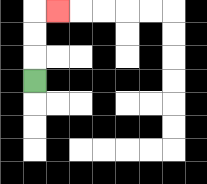{'start': '[1, 3]', 'end': '[2, 0]', 'path_directions': 'U,U,U,R', 'path_coordinates': '[[1, 3], [1, 2], [1, 1], [1, 0], [2, 0]]'}